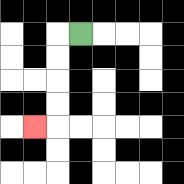{'start': '[3, 1]', 'end': '[1, 5]', 'path_directions': 'L,D,D,D,D,L', 'path_coordinates': '[[3, 1], [2, 1], [2, 2], [2, 3], [2, 4], [2, 5], [1, 5]]'}